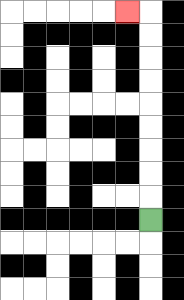{'start': '[6, 9]', 'end': '[5, 0]', 'path_directions': 'U,U,U,U,U,U,U,U,U,L', 'path_coordinates': '[[6, 9], [6, 8], [6, 7], [6, 6], [6, 5], [6, 4], [6, 3], [6, 2], [6, 1], [6, 0], [5, 0]]'}